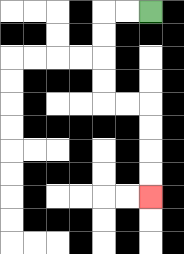{'start': '[6, 0]', 'end': '[6, 8]', 'path_directions': 'L,L,D,D,D,D,R,R,D,D,D,D', 'path_coordinates': '[[6, 0], [5, 0], [4, 0], [4, 1], [4, 2], [4, 3], [4, 4], [5, 4], [6, 4], [6, 5], [6, 6], [6, 7], [6, 8]]'}